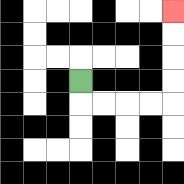{'start': '[3, 3]', 'end': '[7, 0]', 'path_directions': 'D,R,R,R,R,U,U,U,U', 'path_coordinates': '[[3, 3], [3, 4], [4, 4], [5, 4], [6, 4], [7, 4], [7, 3], [7, 2], [7, 1], [7, 0]]'}